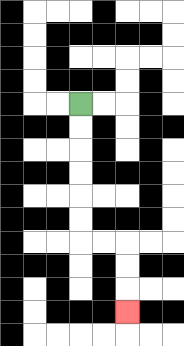{'start': '[3, 4]', 'end': '[5, 13]', 'path_directions': 'D,D,D,D,D,D,R,R,D,D,D', 'path_coordinates': '[[3, 4], [3, 5], [3, 6], [3, 7], [3, 8], [3, 9], [3, 10], [4, 10], [5, 10], [5, 11], [5, 12], [5, 13]]'}